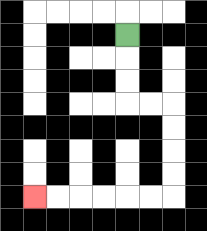{'start': '[5, 1]', 'end': '[1, 8]', 'path_directions': 'D,D,D,R,R,D,D,D,D,L,L,L,L,L,L', 'path_coordinates': '[[5, 1], [5, 2], [5, 3], [5, 4], [6, 4], [7, 4], [7, 5], [7, 6], [7, 7], [7, 8], [6, 8], [5, 8], [4, 8], [3, 8], [2, 8], [1, 8]]'}